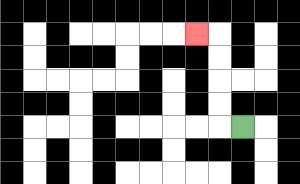{'start': '[10, 5]', 'end': '[8, 1]', 'path_directions': 'L,U,U,U,U,L', 'path_coordinates': '[[10, 5], [9, 5], [9, 4], [9, 3], [9, 2], [9, 1], [8, 1]]'}